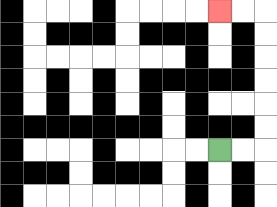{'start': '[9, 6]', 'end': '[9, 0]', 'path_directions': 'R,R,U,U,U,U,U,U,L,L', 'path_coordinates': '[[9, 6], [10, 6], [11, 6], [11, 5], [11, 4], [11, 3], [11, 2], [11, 1], [11, 0], [10, 0], [9, 0]]'}